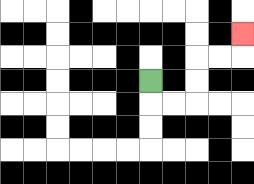{'start': '[6, 3]', 'end': '[10, 1]', 'path_directions': 'D,R,R,U,U,R,R,U', 'path_coordinates': '[[6, 3], [6, 4], [7, 4], [8, 4], [8, 3], [8, 2], [9, 2], [10, 2], [10, 1]]'}